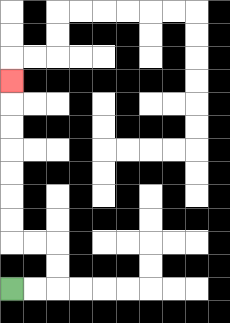{'start': '[0, 12]', 'end': '[0, 3]', 'path_directions': 'R,R,U,U,L,L,U,U,U,U,U,U,U', 'path_coordinates': '[[0, 12], [1, 12], [2, 12], [2, 11], [2, 10], [1, 10], [0, 10], [0, 9], [0, 8], [0, 7], [0, 6], [0, 5], [0, 4], [0, 3]]'}